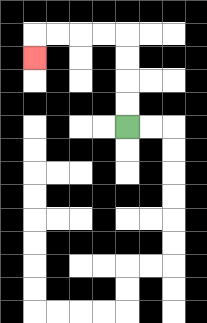{'start': '[5, 5]', 'end': '[1, 2]', 'path_directions': 'U,U,U,U,L,L,L,L,D', 'path_coordinates': '[[5, 5], [5, 4], [5, 3], [5, 2], [5, 1], [4, 1], [3, 1], [2, 1], [1, 1], [1, 2]]'}